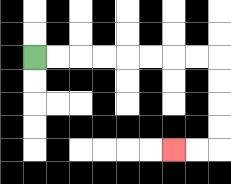{'start': '[1, 2]', 'end': '[7, 6]', 'path_directions': 'R,R,R,R,R,R,R,R,D,D,D,D,L,L', 'path_coordinates': '[[1, 2], [2, 2], [3, 2], [4, 2], [5, 2], [6, 2], [7, 2], [8, 2], [9, 2], [9, 3], [9, 4], [9, 5], [9, 6], [8, 6], [7, 6]]'}